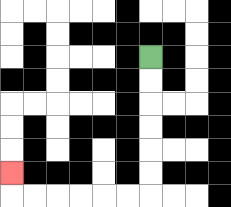{'start': '[6, 2]', 'end': '[0, 7]', 'path_directions': 'D,D,D,D,D,D,L,L,L,L,L,L,U', 'path_coordinates': '[[6, 2], [6, 3], [6, 4], [6, 5], [6, 6], [6, 7], [6, 8], [5, 8], [4, 8], [3, 8], [2, 8], [1, 8], [0, 8], [0, 7]]'}